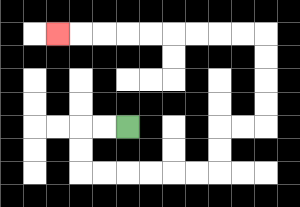{'start': '[5, 5]', 'end': '[2, 1]', 'path_directions': 'L,L,D,D,R,R,R,R,R,R,U,U,R,R,U,U,U,U,L,L,L,L,L,L,L,L,L', 'path_coordinates': '[[5, 5], [4, 5], [3, 5], [3, 6], [3, 7], [4, 7], [5, 7], [6, 7], [7, 7], [8, 7], [9, 7], [9, 6], [9, 5], [10, 5], [11, 5], [11, 4], [11, 3], [11, 2], [11, 1], [10, 1], [9, 1], [8, 1], [7, 1], [6, 1], [5, 1], [4, 1], [3, 1], [2, 1]]'}